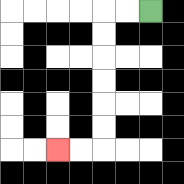{'start': '[6, 0]', 'end': '[2, 6]', 'path_directions': 'L,L,D,D,D,D,D,D,L,L', 'path_coordinates': '[[6, 0], [5, 0], [4, 0], [4, 1], [4, 2], [4, 3], [4, 4], [4, 5], [4, 6], [3, 6], [2, 6]]'}